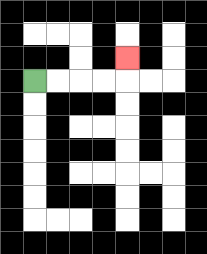{'start': '[1, 3]', 'end': '[5, 2]', 'path_directions': 'R,R,R,R,U', 'path_coordinates': '[[1, 3], [2, 3], [3, 3], [4, 3], [5, 3], [5, 2]]'}